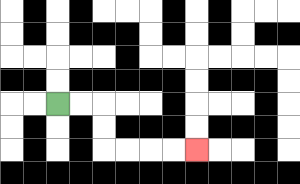{'start': '[2, 4]', 'end': '[8, 6]', 'path_directions': 'R,R,D,D,R,R,R,R', 'path_coordinates': '[[2, 4], [3, 4], [4, 4], [4, 5], [4, 6], [5, 6], [6, 6], [7, 6], [8, 6]]'}